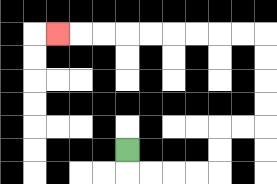{'start': '[5, 6]', 'end': '[2, 1]', 'path_directions': 'D,R,R,R,R,U,U,R,R,U,U,U,U,L,L,L,L,L,L,L,L,L', 'path_coordinates': '[[5, 6], [5, 7], [6, 7], [7, 7], [8, 7], [9, 7], [9, 6], [9, 5], [10, 5], [11, 5], [11, 4], [11, 3], [11, 2], [11, 1], [10, 1], [9, 1], [8, 1], [7, 1], [6, 1], [5, 1], [4, 1], [3, 1], [2, 1]]'}